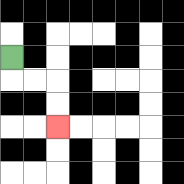{'start': '[0, 2]', 'end': '[2, 5]', 'path_directions': 'D,R,R,D,D', 'path_coordinates': '[[0, 2], [0, 3], [1, 3], [2, 3], [2, 4], [2, 5]]'}